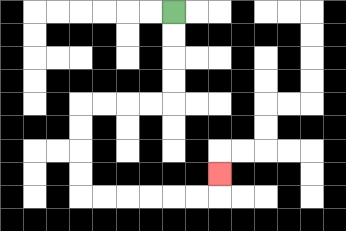{'start': '[7, 0]', 'end': '[9, 7]', 'path_directions': 'D,D,D,D,L,L,L,L,D,D,D,D,R,R,R,R,R,R,U', 'path_coordinates': '[[7, 0], [7, 1], [7, 2], [7, 3], [7, 4], [6, 4], [5, 4], [4, 4], [3, 4], [3, 5], [3, 6], [3, 7], [3, 8], [4, 8], [5, 8], [6, 8], [7, 8], [8, 8], [9, 8], [9, 7]]'}